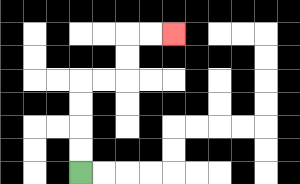{'start': '[3, 7]', 'end': '[7, 1]', 'path_directions': 'U,U,U,U,R,R,U,U,R,R', 'path_coordinates': '[[3, 7], [3, 6], [3, 5], [3, 4], [3, 3], [4, 3], [5, 3], [5, 2], [5, 1], [6, 1], [7, 1]]'}